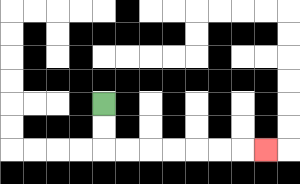{'start': '[4, 4]', 'end': '[11, 6]', 'path_directions': 'D,D,R,R,R,R,R,R,R', 'path_coordinates': '[[4, 4], [4, 5], [4, 6], [5, 6], [6, 6], [7, 6], [8, 6], [9, 6], [10, 6], [11, 6]]'}